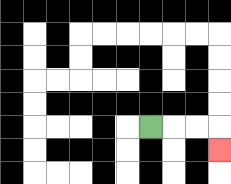{'start': '[6, 5]', 'end': '[9, 6]', 'path_directions': 'R,R,R,D', 'path_coordinates': '[[6, 5], [7, 5], [8, 5], [9, 5], [9, 6]]'}